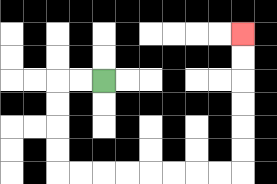{'start': '[4, 3]', 'end': '[10, 1]', 'path_directions': 'L,L,D,D,D,D,R,R,R,R,R,R,R,R,U,U,U,U,U,U', 'path_coordinates': '[[4, 3], [3, 3], [2, 3], [2, 4], [2, 5], [2, 6], [2, 7], [3, 7], [4, 7], [5, 7], [6, 7], [7, 7], [8, 7], [9, 7], [10, 7], [10, 6], [10, 5], [10, 4], [10, 3], [10, 2], [10, 1]]'}